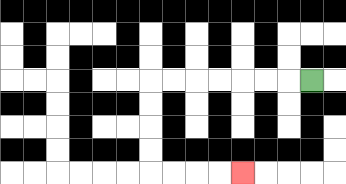{'start': '[13, 3]', 'end': '[10, 7]', 'path_directions': 'L,L,L,L,L,L,L,D,D,D,D,R,R,R,R', 'path_coordinates': '[[13, 3], [12, 3], [11, 3], [10, 3], [9, 3], [8, 3], [7, 3], [6, 3], [6, 4], [6, 5], [6, 6], [6, 7], [7, 7], [8, 7], [9, 7], [10, 7]]'}